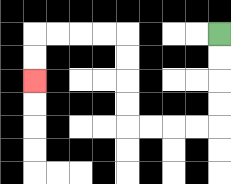{'start': '[9, 1]', 'end': '[1, 3]', 'path_directions': 'D,D,D,D,L,L,L,L,U,U,U,U,L,L,L,L,D,D', 'path_coordinates': '[[9, 1], [9, 2], [9, 3], [9, 4], [9, 5], [8, 5], [7, 5], [6, 5], [5, 5], [5, 4], [5, 3], [5, 2], [5, 1], [4, 1], [3, 1], [2, 1], [1, 1], [1, 2], [1, 3]]'}